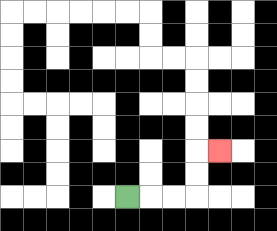{'start': '[5, 8]', 'end': '[9, 6]', 'path_directions': 'R,R,R,U,U,R', 'path_coordinates': '[[5, 8], [6, 8], [7, 8], [8, 8], [8, 7], [8, 6], [9, 6]]'}